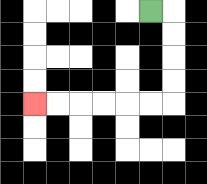{'start': '[6, 0]', 'end': '[1, 4]', 'path_directions': 'R,D,D,D,D,L,L,L,L,L,L', 'path_coordinates': '[[6, 0], [7, 0], [7, 1], [7, 2], [7, 3], [7, 4], [6, 4], [5, 4], [4, 4], [3, 4], [2, 4], [1, 4]]'}